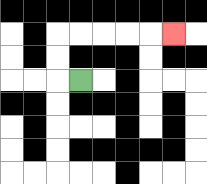{'start': '[3, 3]', 'end': '[7, 1]', 'path_directions': 'L,U,U,R,R,R,R,R', 'path_coordinates': '[[3, 3], [2, 3], [2, 2], [2, 1], [3, 1], [4, 1], [5, 1], [6, 1], [7, 1]]'}